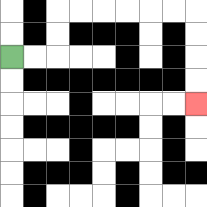{'start': '[0, 2]', 'end': '[8, 4]', 'path_directions': 'R,R,U,U,R,R,R,R,R,R,D,D,D,D', 'path_coordinates': '[[0, 2], [1, 2], [2, 2], [2, 1], [2, 0], [3, 0], [4, 0], [5, 0], [6, 0], [7, 0], [8, 0], [8, 1], [8, 2], [8, 3], [8, 4]]'}